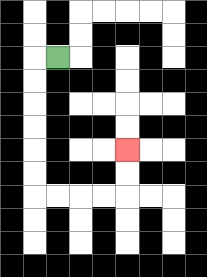{'start': '[2, 2]', 'end': '[5, 6]', 'path_directions': 'L,D,D,D,D,D,D,R,R,R,R,U,U', 'path_coordinates': '[[2, 2], [1, 2], [1, 3], [1, 4], [1, 5], [1, 6], [1, 7], [1, 8], [2, 8], [3, 8], [4, 8], [5, 8], [5, 7], [5, 6]]'}